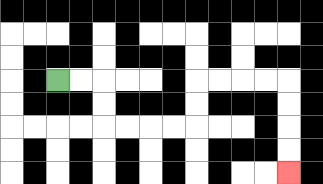{'start': '[2, 3]', 'end': '[12, 7]', 'path_directions': 'R,R,D,D,R,R,R,R,U,U,R,R,R,R,D,D,D,D', 'path_coordinates': '[[2, 3], [3, 3], [4, 3], [4, 4], [4, 5], [5, 5], [6, 5], [7, 5], [8, 5], [8, 4], [8, 3], [9, 3], [10, 3], [11, 3], [12, 3], [12, 4], [12, 5], [12, 6], [12, 7]]'}